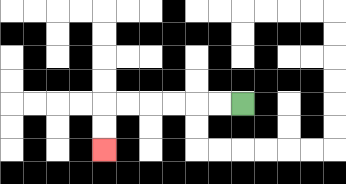{'start': '[10, 4]', 'end': '[4, 6]', 'path_directions': 'L,L,L,L,L,L,D,D', 'path_coordinates': '[[10, 4], [9, 4], [8, 4], [7, 4], [6, 4], [5, 4], [4, 4], [4, 5], [4, 6]]'}